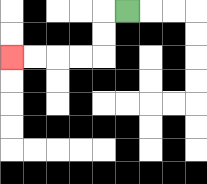{'start': '[5, 0]', 'end': '[0, 2]', 'path_directions': 'L,D,D,L,L,L,L', 'path_coordinates': '[[5, 0], [4, 0], [4, 1], [4, 2], [3, 2], [2, 2], [1, 2], [0, 2]]'}